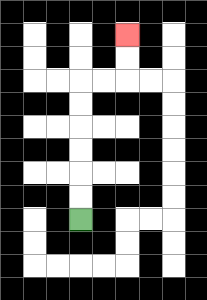{'start': '[3, 9]', 'end': '[5, 1]', 'path_directions': 'U,U,U,U,U,U,R,R,U,U', 'path_coordinates': '[[3, 9], [3, 8], [3, 7], [3, 6], [3, 5], [3, 4], [3, 3], [4, 3], [5, 3], [5, 2], [5, 1]]'}